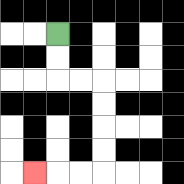{'start': '[2, 1]', 'end': '[1, 7]', 'path_directions': 'D,D,R,R,D,D,D,D,L,L,L', 'path_coordinates': '[[2, 1], [2, 2], [2, 3], [3, 3], [4, 3], [4, 4], [4, 5], [4, 6], [4, 7], [3, 7], [2, 7], [1, 7]]'}